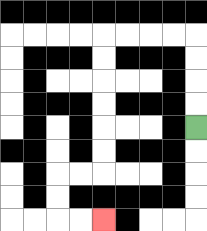{'start': '[8, 5]', 'end': '[4, 9]', 'path_directions': 'U,U,U,U,L,L,L,L,D,D,D,D,D,D,L,L,D,D,R,R', 'path_coordinates': '[[8, 5], [8, 4], [8, 3], [8, 2], [8, 1], [7, 1], [6, 1], [5, 1], [4, 1], [4, 2], [4, 3], [4, 4], [4, 5], [4, 6], [4, 7], [3, 7], [2, 7], [2, 8], [2, 9], [3, 9], [4, 9]]'}